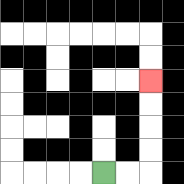{'start': '[4, 7]', 'end': '[6, 3]', 'path_directions': 'R,R,U,U,U,U', 'path_coordinates': '[[4, 7], [5, 7], [6, 7], [6, 6], [6, 5], [6, 4], [6, 3]]'}